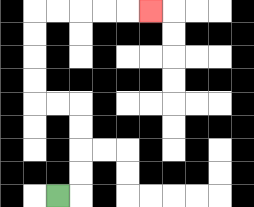{'start': '[2, 8]', 'end': '[6, 0]', 'path_directions': 'R,U,U,U,U,L,L,U,U,U,U,R,R,R,R,R', 'path_coordinates': '[[2, 8], [3, 8], [3, 7], [3, 6], [3, 5], [3, 4], [2, 4], [1, 4], [1, 3], [1, 2], [1, 1], [1, 0], [2, 0], [3, 0], [4, 0], [5, 0], [6, 0]]'}